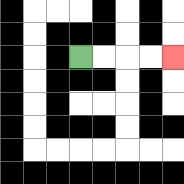{'start': '[3, 2]', 'end': '[7, 2]', 'path_directions': 'R,R,R,R', 'path_coordinates': '[[3, 2], [4, 2], [5, 2], [6, 2], [7, 2]]'}